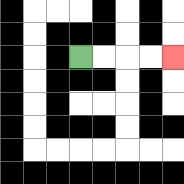{'start': '[3, 2]', 'end': '[7, 2]', 'path_directions': 'R,R,R,R', 'path_coordinates': '[[3, 2], [4, 2], [5, 2], [6, 2], [7, 2]]'}